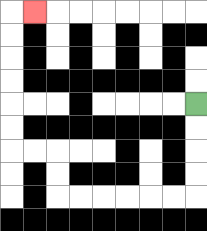{'start': '[8, 4]', 'end': '[1, 0]', 'path_directions': 'D,D,D,D,L,L,L,L,L,L,U,U,L,L,U,U,U,U,U,U,R', 'path_coordinates': '[[8, 4], [8, 5], [8, 6], [8, 7], [8, 8], [7, 8], [6, 8], [5, 8], [4, 8], [3, 8], [2, 8], [2, 7], [2, 6], [1, 6], [0, 6], [0, 5], [0, 4], [0, 3], [0, 2], [0, 1], [0, 0], [1, 0]]'}